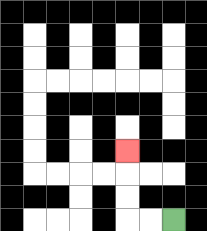{'start': '[7, 9]', 'end': '[5, 6]', 'path_directions': 'L,L,U,U,U', 'path_coordinates': '[[7, 9], [6, 9], [5, 9], [5, 8], [5, 7], [5, 6]]'}